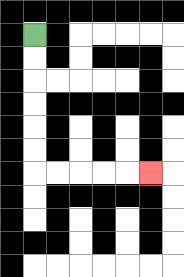{'start': '[1, 1]', 'end': '[6, 7]', 'path_directions': 'D,D,D,D,D,D,R,R,R,R,R', 'path_coordinates': '[[1, 1], [1, 2], [1, 3], [1, 4], [1, 5], [1, 6], [1, 7], [2, 7], [3, 7], [4, 7], [5, 7], [6, 7]]'}